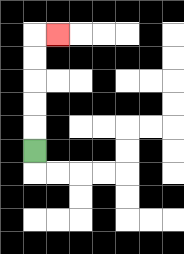{'start': '[1, 6]', 'end': '[2, 1]', 'path_directions': 'U,U,U,U,U,R', 'path_coordinates': '[[1, 6], [1, 5], [1, 4], [1, 3], [1, 2], [1, 1], [2, 1]]'}